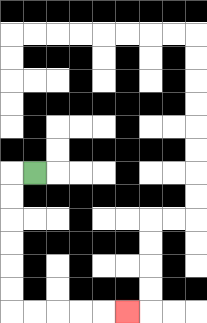{'start': '[1, 7]', 'end': '[5, 13]', 'path_directions': 'L,D,D,D,D,D,D,R,R,R,R,R', 'path_coordinates': '[[1, 7], [0, 7], [0, 8], [0, 9], [0, 10], [0, 11], [0, 12], [0, 13], [1, 13], [2, 13], [3, 13], [4, 13], [5, 13]]'}